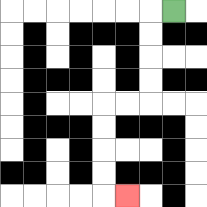{'start': '[7, 0]', 'end': '[5, 8]', 'path_directions': 'L,D,D,D,D,L,L,D,D,D,D,R', 'path_coordinates': '[[7, 0], [6, 0], [6, 1], [6, 2], [6, 3], [6, 4], [5, 4], [4, 4], [4, 5], [4, 6], [4, 7], [4, 8], [5, 8]]'}